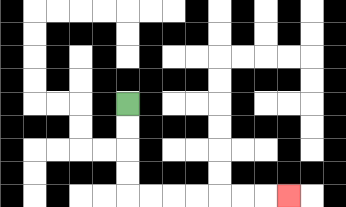{'start': '[5, 4]', 'end': '[12, 8]', 'path_directions': 'D,D,D,D,R,R,R,R,R,R,R', 'path_coordinates': '[[5, 4], [5, 5], [5, 6], [5, 7], [5, 8], [6, 8], [7, 8], [8, 8], [9, 8], [10, 8], [11, 8], [12, 8]]'}